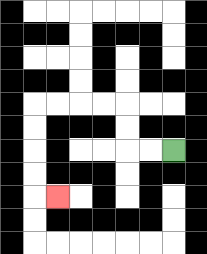{'start': '[7, 6]', 'end': '[2, 8]', 'path_directions': 'L,L,U,U,L,L,L,L,D,D,D,D,R', 'path_coordinates': '[[7, 6], [6, 6], [5, 6], [5, 5], [5, 4], [4, 4], [3, 4], [2, 4], [1, 4], [1, 5], [1, 6], [1, 7], [1, 8], [2, 8]]'}